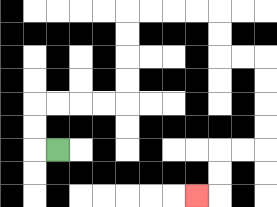{'start': '[2, 6]', 'end': '[8, 8]', 'path_directions': 'L,U,U,R,R,R,R,U,U,U,U,R,R,R,R,D,D,R,R,D,D,D,D,L,L,D,D,L', 'path_coordinates': '[[2, 6], [1, 6], [1, 5], [1, 4], [2, 4], [3, 4], [4, 4], [5, 4], [5, 3], [5, 2], [5, 1], [5, 0], [6, 0], [7, 0], [8, 0], [9, 0], [9, 1], [9, 2], [10, 2], [11, 2], [11, 3], [11, 4], [11, 5], [11, 6], [10, 6], [9, 6], [9, 7], [9, 8], [8, 8]]'}